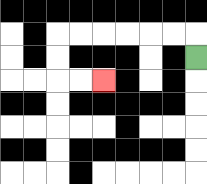{'start': '[8, 2]', 'end': '[4, 3]', 'path_directions': 'U,L,L,L,L,L,L,D,D,R,R', 'path_coordinates': '[[8, 2], [8, 1], [7, 1], [6, 1], [5, 1], [4, 1], [3, 1], [2, 1], [2, 2], [2, 3], [3, 3], [4, 3]]'}